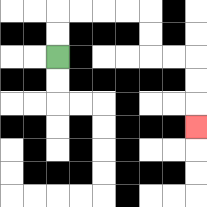{'start': '[2, 2]', 'end': '[8, 5]', 'path_directions': 'U,U,R,R,R,R,D,D,R,R,D,D,D', 'path_coordinates': '[[2, 2], [2, 1], [2, 0], [3, 0], [4, 0], [5, 0], [6, 0], [6, 1], [6, 2], [7, 2], [8, 2], [8, 3], [8, 4], [8, 5]]'}